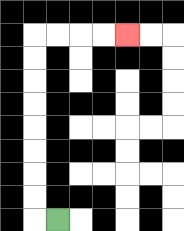{'start': '[2, 9]', 'end': '[5, 1]', 'path_directions': 'L,U,U,U,U,U,U,U,U,R,R,R,R', 'path_coordinates': '[[2, 9], [1, 9], [1, 8], [1, 7], [1, 6], [1, 5], [1, 4], [1, 3], [1, 2], [1, 1], [2, 1], [3, 1], [4, 1], [5, 1]]'}